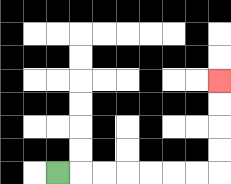{'start': '[2, 7]', 'end': '[9, 3]', 'path_directions': 'R,R,R,R,R,R,R,U,U,U,U', 'path_coordinates': '[[2, 7], [3, 7], [4, 7], [5, 7], [6, 7], [7, 7], [8, 7], [9, 7], [9, 6], [9, 5], [9, 4], [9, 3]]'}